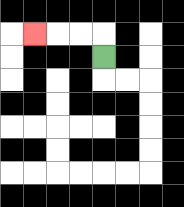{'start': '[4, 2]', 'end': '[1, 1]', 'path_directions': 'U,L,L,L', 'path_coordinates': '[[4, 2], [4, 1], [3, 1], [2, 1], [1, 1]]'}